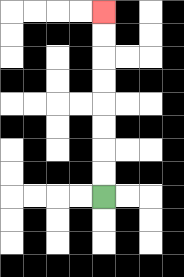{'start': '[4, 8]', 'end': '[4, 0]', 'path_directions': 'U,U,U,U,U,U,U,U', 'path_coordinates': '[[4, 8], [4, 7], [4, 6], [4, 5], [4, 4], [4, 3], [4, 2], [4, 1], [4, 0]]'}